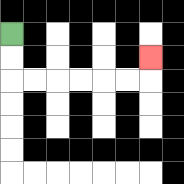{'start': '[0, 1]', 'end': '[6, 2]', 'path_directions': 'D,D,R,R,R,R,R,R,U', 'path_coordinates': '[[0, 1], [0, 2], [0, 3], [1, 3], [2, 3], [3, 3], [4, 3], [5, 3], [6, 3], [6, 2]]'}